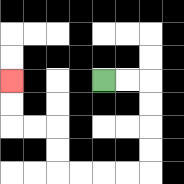{'start': '[4, 3]', 'end': '[0, 3]', 'path_directions': 'R,R,D,D,D,D,L,L,L,L,U,U,L,L,U,U', 'path_coordinates': '[[4, 3], [5, 3], [6, 3], [6, 4], [6, 5], [6, 6], [6, 7], [5, 7], [4, 7], [3, 7], [2, 7], [2, 6], [2, 5], [1, 5], [0, 5], [0, 4], [0, 3]]'}